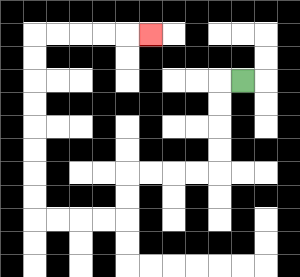{'start': '[10, 3]', 'end': '[6, 1]', 'path_directions': 'L,D,D,D,D,L,L,L,L,D,D,L,L,L,L,U,U,U,U,U,U,U,U,R,R,R,R,R', 'path_coordinates': '[[10, 3], [9, 3], [9, 4], [9, 5], [9, 6], [9, 7], [8, 7], [7, 7], [6, 7], [5, 7], [5, 8], [5, 9], [4, 9], [3, 9], [2, 9], [1, 9], [1, 8], [1, 7], [1, 6], [1, 5], [1, 4], [1, 3], [1, 2], [1, 1], [2, 1], [3, 1], [4, 1], [5, 1], [6, 1]]'}